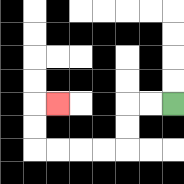{'start': '[7, 4]', 'end': '[2, 4]', 'path_directions': 'L,L,D,D,L,L,L,L,U,U,R', 'path_coordinates': '[[7, 4], [6, 4], [5, 4], [5, 5], [5, 6], [4, 6], [3, 6], [2, 6], [1, 6], [1, 5], [1, 4], [2, 4]]'}